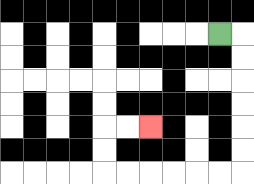{'start': '[9, 1]', 'end': '[6, 5]', 'path_directions': 'R,D,D,D,D,D,D,L,L,L,L,L,L,U,U,R,R', 'path_coordinates': '[[9, 1], [10, 1], [10, 2], [10, 3], [10, 4], [10, 5], [10, 6], [10, 7], [9, 7], [8, 7], [7, 7], [6, 7], [5, 7], [4, 7], [4, 6], [4, 5], [5, 5], [6, 5]]'}